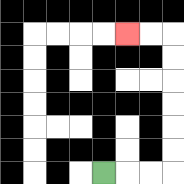{'start': '[4, 7]', 'end': '[5, 1]', 'path_directions': 'R,R,R,U,U,U,U,U,U,L,L', 'path_coordinates': '[[4, 7], [5, 7], [6, 7], [7, 7], [7, 6], [7, 5], [7, 4], [7, 3], [7, 2], [7, 1], [6, 1], [5, 1]]'}